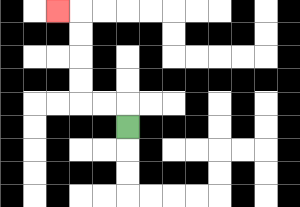{'start': '[5, 5]', 'end': '[2, 0]', 'path_directions': 'U,L,L,U,U,U,U,L', 'path_coordinates': '[[5, 5], [5, 4], [4, 4], [3, 4], [3, 3], [3, 2], [3, 1], [3, 0], [2, 0]]'}